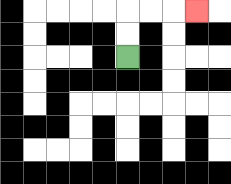{'start': '[5, 2]', 'end': '[8, 0]', 'path_directions': 'U,U,R,R,R', 'path_coordinates': '[[5, 2], [5, 1], [5, 0], [6, 0], [7, 0], [8, 0]]'}